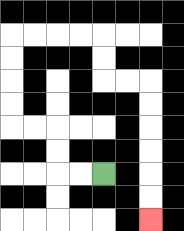{'start': '[4, 7]', 'end': '[6, 9]', 'path_directions': 'L,L,U,U,L,L,U,U,U,U,R,R,R,R,D,D,R,R,D,D,D,D,D,D', 'path_coordinates': '[[4, 7], [3, 7], [2, 7], [2, 6], [2, 5], [1, 5], [0, 5], [0, 4], [0, 3], [0, 2], [0, 1], [1, 1], [2, 1], [3, 1], [4, 1], [4, 2], [4, 3], [5, 3], [6, 3], [6, 4], [6, 5], [6, 6], [6, 7], [6, 8], [6, 9]]'}